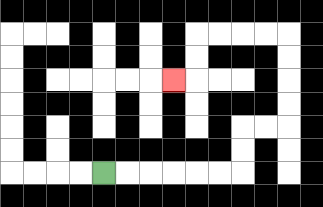{'start': '[4, 7]', 'end': '[7, 3]', 'path_directions': 'R,R,R,R,R,R,U,U,R,R,U,U,U,U,L,L,L,L,D,D,L', 'path_coordinates': '[[4, 7], [5, 7], [6, 7], [7, 7], [8, 7], [9, 7], [10, 7], [10, 6], [10, 5], [11, 5], [12, 5], [12, 4], [12, 3], [12, 2], [12, 1], [11, 1], [10, 1], [9, 1], [8, 1], [8, 2], [8, 3], [7, 3]]'}